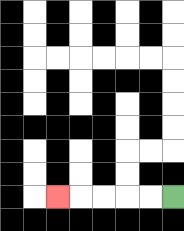{'start': '[7, 8]', 'end': '[2, 8]', 'path_directions': 'L,L,L,L,L', 'path_coordinates': '[[7, 8], [6, 8], [5, 8], [4, 8], [3, 8], [2, 8]]'}